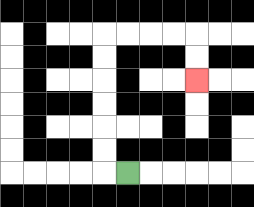{'start': '[5, 7]', 'end': '[8, 3]', 'path_directions': 'L,U,U,U,U,U,U,R,R,R,R,D,D', 'path_coordinates': '[[5, 7], [4, 7], [4, 6], [4, 5], [4, 4], [4, 3], [4, 2], [4, 1], [5, 1], [6, 1], [7, 1], [8, 1], [8, 2], [8, 3]]'}